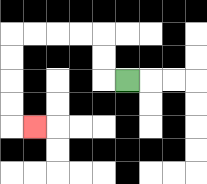{'start': '[5, 3]', 'end': '[1, 5]', 'path_directions': 'L,U,U,L,L,L,L,D,D,D,D,R', 'path_coordinates': '[[5, 3], [4, 3], [4, 2], [4, 1], [3, 1], [2, 1], [1, 1], [0, 1], [0, 2], [0, 3], [0, 4], [0, 5], [1, 5]]'}